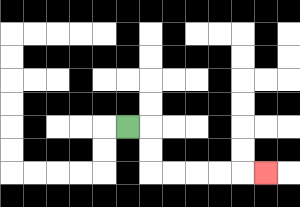{'start': '[5, 5]', 'end': '[11, 7]', 'path_directions': 'R,D,D,R,R,R,R,R', 'path_coordinates': '[[5, 5], [6, 5], [6, 6], [6, 7], [7, 7], [8, 7], [9, 7], [10, 7], [11, 7]]'}